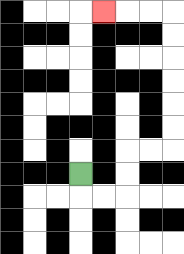{'start': '[3, 7]', 'end': '[4, 0]', 'path_directions': 'D,R,R,U,U,R,R,U,U,U,U,U,U,L,L,L', 'path_coordinates': '[[3, 7], [3, 8], [4, 8], [5, 8], [5, 7], [5, 6], [6, 6], [7, 6], [7, 5], [7, 4], [7, 3], [7, 2], [7, 1], [7, 0], [6, 0], [5, 0], [4, 0]]'}